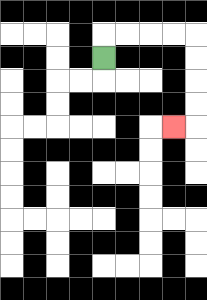{'start': '[4, 2]', 'end': '[7, 5]', 'path_directions': 'U,R,R,R,R,D,D,D,D,L', 'path_coordinates': '[[4, 2], [4, 1], [5, 1], [6, 1], [7, 1], [8, 1], [8, 2], [8, 3], [8, 4], [8, 5], [7, 5]]'}